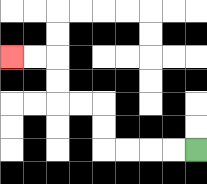{'start': '[8, 6]', 'end': '[0, 2]', 'path_directions': 'L,L,L,L,U,U,L,L,U,U,L,L', 'path_coordinates': '[[8, 6], [7, 6], [6, 6], [5, 6], [4, 6], [4, 5], [4, 4], [3, 4], [2, 4], [2, 3], [2, 2], [1, 2], [0, 2]]'}